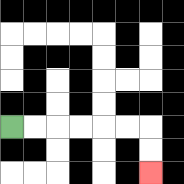{'start': '[0, 5]', 'end': '[6, 7]', 'path_directions': 'R,R,R,R,R,R,D,D', 'path_coordinates': '[[0, 5], [1, 5], [2, 5], [3, 5], [4, 5], [5, 5], [6, 5], [6, 6], [6, 7]]'}